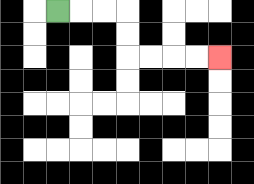{'start': '[2, 0]', 'end': '[9, 2]', 'path_directions': 'R,R,R,D,D,R,R,R,R', 'path_coordinates': '[[2, 0], [3, 0], [4, 0], [5, 0], [5, 1], [5, 2], [6, 2], [7, 2], [8, 2], [9, 2]]'}